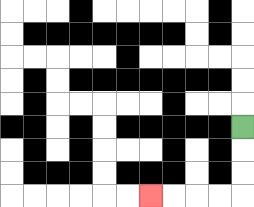{'start': '[10, 5]', 'end': '[6, 8]', 'path_directions': 'D,D,D,L,L,L,L', 'path_coordinates': '[[10, 5], [10, 6], [10, 7], [10, 8], [9, 8], [8, 8], [7, 8], [6, 8]]'}